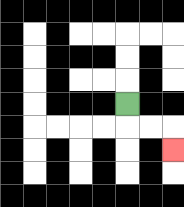{'start': '[5, 4]', 'end': '[7, 6]', 'path_directions': 'D,R,R,D', 'path_coordinates': '[[5, 4], [5, 5], [6, 5], [7, 5], [7, 6]]'}